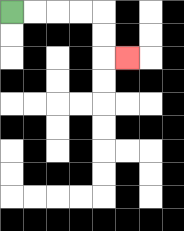{'start': '[0, 0]', 'end': '[5, 2]', 'path_directions': 'R,R,R,R,D,D,R', 'path_coordinates': '[[0, 0], [1, 0], [2, 0], [3, 0], [4, 0], [4, 1], [4, 2], [5, 2]]'}